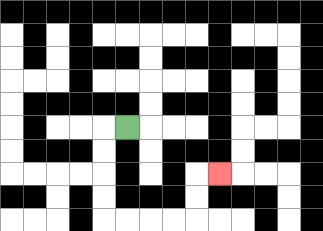{'start': '[5, 5]', 'end': '[9, 7]', 'path_directions': 'L,D,D,D,D,R,R,R,R,U,U,R', 'path_coordinates': '[[5, 5], [4, 5], [4, 6], [4, 7], [4, 8], [4, 9], [5, 9], [6, 9], [7, 9], [8, 9], [8, 8], [8, 7], [9, 7]]'}